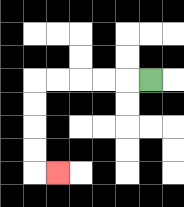{'start': '[6, 3]', 'end': '[2, 7]', 'path_directions': 'L,L,L,L,L,D,D,D,D,R', 'path_coordinates': '[[6, 3], [5, 3], [4, 3], [3, 3], [2, 3], [1, 3], [1, 4], [1, 5], [1, 6], [1, 7], [2, 7]]'}